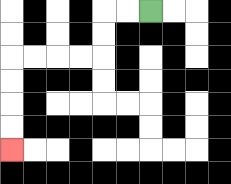{'start': '[6, 0]', 'end': '[0, 6]', 'path_directions': 'L,L,D,D,L,L,L,L,D,D,D,D', 'path_coordinates': '[[6, 0], [5, 0], [4, 0], [4, 1], [4, 2], [3, 2], [2, 2], [1, 2], [0, 2], [0, 3], [0, 4], [0, 5], [0, 6]]'}